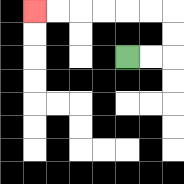{'start': '[5, 2]', 'end': '[1, 0]', 'path_directions': 'R,R,U,U,L,L,L,L,L,L', 'path_coordinates': '[[5, 2], [6, 2], [7, 2], [7, 1], [7, 0], [6, 0], [5, 0], [4, 0], [3, 0], [2, 0], [1, 0]]'}